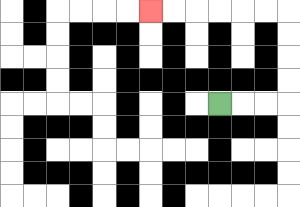{'start': '[9, 4]', 'end': '[6, 0]', 'path_directions': 'R,R,R,U,U,U,U,L,L,L,L,L,L', 'path_coordinates': '[[9, 4], [10, 4], [11, 4], [12, 4], [12, 3], [12, 2], [12, 1], [12, 0], [11, 0], [10, 0], [9, 0], [8, 0], [7, 0], [6, 0]]'}